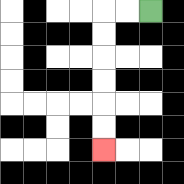{'start': '[6, 0]', 'end': '[4, 6]', 'path_directions': 'L,L,D,D,D,D,D,D', 'path_coordinates': '[[6, 0], [5, 0], [4, 0], [4, 1], [4, 2], [4, 3], [4, 4], [4, 5], [4, 6]]'}